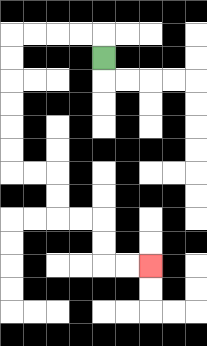{'start': '[4, 2]', 'end': '[6, 11]', 'path_directions': 'U,L,L,L,L,D,D,D,D,D,D,R,R,D,D,R,R,D,D,R,R', 'path_coordinates': '[[4, 2], [4, 1], [3, 1], [2, 1], [1, 1], [0, 1], [0, 2], [0, 3], [0, 4], [0, 5], [0, 6], [0, 7], [1, 7], [2, 7], [2, 8], [2, 9], [3, 9], [4, 9], [4, 10], [4, 11], [5, 11], [6, 11]]'}